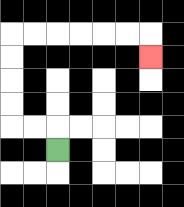{'start': '[2, 6]', 'end': '[6, 2]', 'path_directions': 'U,L,L,U,U,U,U,R,R,R,R,R,R,D', 'path_coordinates': '[[2, 6], [2, 5], [1, 5], [0, 5], [0, 4], [0, 3], [0, 2], [0, 1], [1, 1], [2, 1], [3, 1], [4, 1], [5, 1], [6, 1], [6, 2]]'}